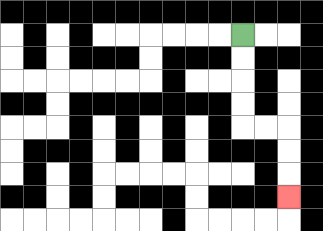{'start': '[10, 1]', 'end': '[12, 8]', 'path_directions': 'D,D,D,D,R,R,D,D,D', 'path_coordinates': '[[10, 1], [10, 2], [10, 3], [10, 4], [10, 5], [11, 5], [12, 5], [12, 6], [12, 7], [12, 8]]'}